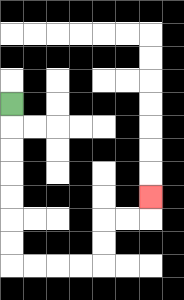{'start': '[0, 4]', 'end': '[6, 8]', 'path_directions': 'D,D,D,D,D,D,D,R,R,R,R,U,U,R,R,U', 'path_coordinates': '[[0, 4], [0, 5], [0, 6], [0, 7], [0, 8], [0, 9], [0, 10], [0, 11], [1, 11], [2, 11], [3, 11], [4, 11], [4, 10], [4, 9], [5, 9], [6, 9], [6, 8]]'}